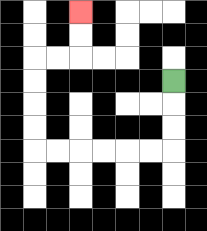{'start': '[7, 3]', 'end': '[3, 0]', 'path_directions': 'D,D,D,L,L,L,L,L,L,U,U,U,U,R,R,U,U', 'path_coordinates': '[[7, 3], [7, 4], [7, 5], [7, 6], [6, 6], [5, 6], [4, 6], [3, 6], [2, 6], [1, 6], [1, 5], [1, 4], [1, 3], [1, 2], [2, 2], [3, 2], [3, 1], [3, 0]]'}